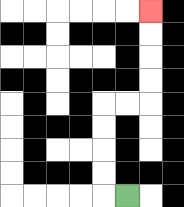{'start': '[5, 8]', 'end': '[6, 0]', 'path_directions': 'L,U,U,U,U,R,R,U,U,U,U', 'path_coordinates': '[[5, 8], [4, 8], [4, 7], [4, 6], [4, 5], [4, 4], [5, 4], [6, 4], [6, 3], [6, 2], [6, 1], [6, 0]]'}